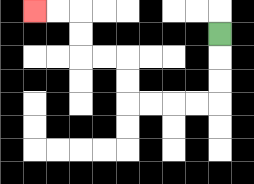{'start': '[9, 1]', 'end': '[1, 0]', 'path_directions': 'D,D,D,L,L,L,L,U,U,L,L,U,U,L,L', 'path_coordinates': '[[9, 1], [9, 2], [9, 3], [9, 4], [8, 4], [7, 4], [6, 4], [5, 4], [5, 3], [5, 2], [4, 2], [3, 2], [3, 1], [3, 0], [2, 0], [1, 0]]'}